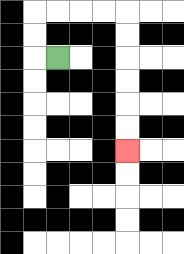{'start': '[2, 2]', 'end': '[5, 6]', 'path_directions': 'L,U,U,R,R,R,R,D,D,D,D,D,D', 'path_coordinates': '[[2, 2], [1, 2], [1, 1], [1, 0], [2, 0], [3, 0], [4, 0], [5, 0], [5, 1], [5, 2], [5, 3], [5, 4], [5, 5], [5, 6]]'}